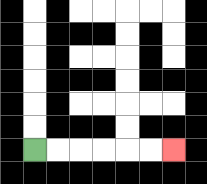{'start': '[1, 6]', 'end': '[7, 6]', 'path_directions': 'R,R,R,R,R,R', 'path_coordinates': '[[1, 6], [2, 6], [3, 6], [4, 6], [5, 6], [6, 6], [7, 6]]'}